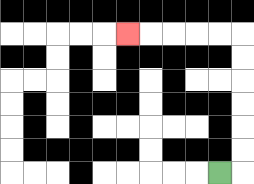{'start': '[9, 7]', 'end': '[5, 1]', 'path_directions': 'R,U,U,U,U,U,U,L,L,L,L,L', 'path_coordinates': '[[9, 7], [10, 7], [10, 6], [10, 5], [10, 4], [10, 3], [10, 2], [10, 1], [9, 1], [8, 1], [7, 1], [6, 1], [5, 1]]'}